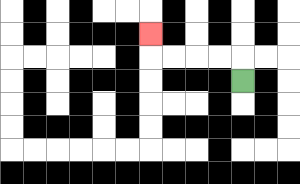{'start': '[10, 3]', 'end': '[6, 1]', 'path_directions': 'U,L,L,L,L,U', 'path_coordinates': '[[10, 3], [10, 2], [9, 2], [8, 2], [7, 2], [6, 2], [6, 1]]'}